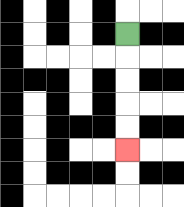{'start': '[5, 1]', 'end': '[5, 6]', 'path_directions': 'D,D,D,D,D', 'path_coordinates': '[[5, 1], [5, 2], [5, 3], [5, 4], [5, 5], [5, 6]]'}